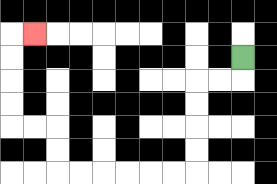{'start': '[10, 2]', 'end': '[1, 1]', 'path_directions': 'D,L,L,D,D,D,D,L,L,L,L,L,L,U,U,L,L,U,U,U,U,R', 'path_coordinates': '[[10, 2], [10, 3], [9, 3], [8, 3], [8, 4], [8, 5], [8, 6], [8, 7], [7, 7], [6, 7], [5, 7], [4, 7], [3, 7], [2, 7], [2, 6], [2, 5], [1, 5], [0, 5], [0, 4], [0, 3], [0, 2], [0, 1], [1, 1]]'}